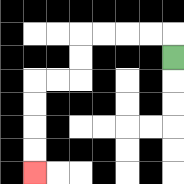{'start': '[7, 2]', 'end': '[1, 7]', 'path_directions': 'U,L,L,L,L,D,D,L,L,D,D,D,D', 'path_coordinates': '[[7, 2], [7, 1], [6, 1], [5, 1], [4, 1], [3, 1], [3, 2], [3, 3], [2, 3], [1, 3], [1, 4], [1, 5], [1, 6], [1, 7]]'}